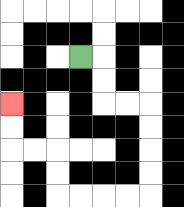{'start': '[3, 2]', 'end': '[0, 4]', 'path_directions': 'R,D,D,R,R,D,D,D,D,L,L,L,L,U,U,L,L,U,U', 'path_coordinates': '[[3, 2], [4, 2], [4, 3], [4, 4], [5, 4], [6, 4], [6, 5], [6, 6], [6, 7], [6, 8], [5, 8], [4, 8], [3, 8], [2, 8], [2, 7], [2, 6], [1, 6], [0, 6], [0, 5], [0, 4]]'}